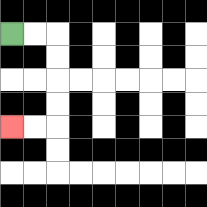{'start': '[0, 1]', 'end': '[0, 5]', 'path_directions': 'R,R,D,D,D,D,L,L', 'path_coordinates': '[[0, 1], [1, 1], [2, 1], [2, 2], [2, 3], [2, 4], [2, 5], [1, 5], [0, 5]]'}